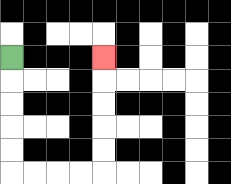{'start': '[0, 2]', 'end': '[4, 2]', 'path_directions': 'D,D,D,D,D,R,R,R,R,U,U,U,U,U', 'path_coordinates': '[[0, 2], [0, 3], [0, 4], [0, 5], [0, 6], [0, 7], [1, 7], [2, 7], [3, 7], [4, 7], [4, 6], [4, 5], [4, 4], [4, 3], [4, 2]]'}